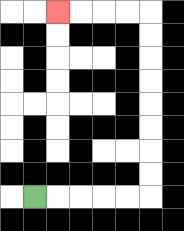{'start': '[1, 8]', 'end': '[2, 0]', 'path_directions': 'R,R,R,R,R,U,U,U,U,U,U,U,U,L,L,L,L', 'path_coordinates': '[[1, 8], [2, 8], [3, 8], [4, 8], [5, 8], [6, 8], [6, 7], [6, 6], [6, 5], [6, 4], [6, 3], [6, 2], [6, 1], [6, 0], [5, 0], [4, 0], [3, 0], [2, 0]]'}